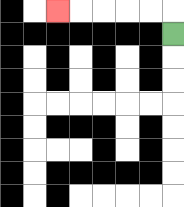{'start': '[7, 1]', 'end': '[2, 0]', 'path_directions': 'U,L,L,L,L,L', 'path_coordinates': '[[7, 1], [7, 0], [6, 0], [5, 0], [4, 0], [3, 0], [2, 0]]'}